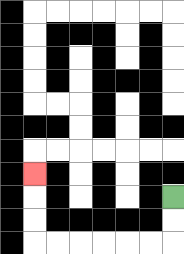{'start': '[7, 8]', 'end': '[1, 7]', 'path_directions': 'D,D,L,L,L,L,L,L,U,U,U', 'path_coordinates': '[[7, 8], [7, 9], [7, 10], [6, 10], [5, 10], [4, 10], [3, 10], [2, 10], [1, 10], [1, 9], [1, 8], [1, 7]]'}